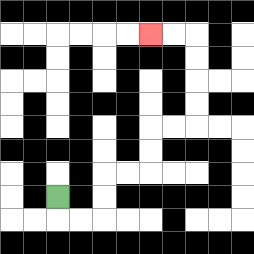{'start': '[2, 8]', 'end': '[6, 1]', 'path_directions': 'D,R,R,U,U,R,R,U,U,R,R,U,U,U,U,L,L', 'path_coordinates': '[[2, 8], [2, 9], [3, 9], [4, 9], [4, 8], [4, 7], [5, 7], [6, 7], [6, 6], [6, 5], [7, 5], [8, 5], [8, 4], [8, 3], [8, 2], [8, 1], [7, 1], [6, 1]]'}